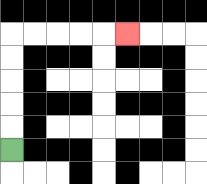{'start': '[0, 6]', 'end': '[5, 1]', 'path_directions': 'U,U,U,U,U,R,R,R,R,R', 'path_coordinates': '[[0, 6], [0, 5], [0, 4], [0, 3], [0, 2], [0, 1], [1, 1], [2, 1], [3, 1], [4, 1], [5, 1]]'}